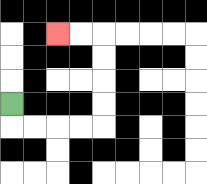{'start': '[0, 4]', 'end': '[2, 1]', 'path_directions': 'D,R,R,R,R,U,U,U,U,L,L', 'path_coordinates': '[[0, 4], [0, 5], [1, 5], [2, 5], [3, 5], [4, 5], [4, 4], [4, 3], [4, 2], [4, 1], [3, 1], [2, 1]]'}